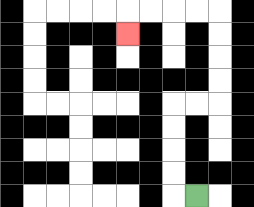{'start': '[8, 8]', 'end': '[5, 1]', 'path_directions': 'L,U,U,U,U,R,R,U,U,U,U,L,L,L,L,D', 'path_coordinates': '[[8, 8], [7, 8], [7, 7], [7, 6], [7, 5], [7, 4], [8, 4], [9, 4], [9, 3], [9, 2], [9, 1], [9, 0], [8, 0], [7, 0], [6, 0], [5, 0], [5, 1]]'}